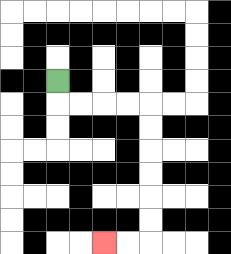{'start': '[2, 3]', 'end': '[4, 10]', 'path_directions': 'D,R,R,R,R,D,D,D,D,D,D,L,L', 'path_coordinates': '[[2, 3], [2, 4], [3, 4], [4, 4], [5, 4], [6, 4], [6, 5], [6, 6], [6, 7], [6, 8], [6, 9], [6, 10], [5, 10], [4, 10]]'}